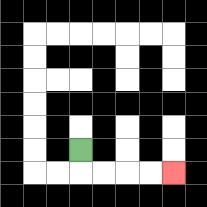{'start': '[3, 6]', 'end': '[7, 7]', 'path_directions': 'D,R,R,R,R', 'path_coordinates': '[[3, 6], [3, 7], [4, 7], [5, 7], [6, 7], [7, 7]]'}